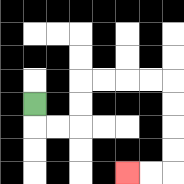{'start': '[1, 4]', 'end': '[5, 7]', 'path_directions': 'D,R,R,U,U,R,R,R,R,D,D,D,D,L,L', 'path_coordinates': '[[1, 4], [1, 5], [2, 5], [3, 5], [3, 4], [3, 3], [4, 3], [5, 3], [6, 3], [7, 3], [7, 4], [7, 5], [7, 6], [7, 7], [6, 7], [5, 7]]'}